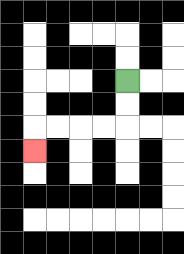{'start': '[5, 3]', 'end': '[1, 6]', 'path_directions': 'D,D,L,L,L,L,D', 'path_coordinates': '[[5, 3], [5, 4], [5, 5], [4, 5], [3, 5], [2, 5], [1, 5], [1, 6]]'}